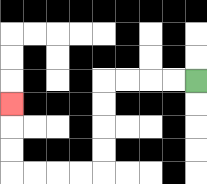{'start': '[8, 3]', 'end': '[0, 4]', 'path_directions': 'L,L,L,L,D,D,D,D,L,L,L,L,U,U,U', 'path_coordinates': '[[8, 3], [7, 3], [6, 3], [5, 3], [4, 3], [4, 4], [4, 5], [4, 6], [4, 7], [3, 7], [2, 7], [1, 7], [0, 7], [0, 6], [0, 5], [0, 4]]'}